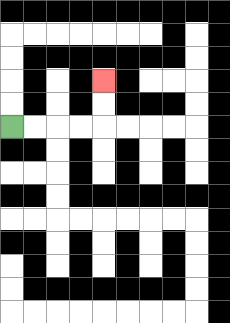{'start': '[0, 5]', 'end': '[4, 3]', 'path_directions': 'R,R,R,R,U,U', 'path_coordinates': '[[0, 5], [1, 5], [2, 5], [3, 5], [4, 5], [4, 4], [4, 3]]'}